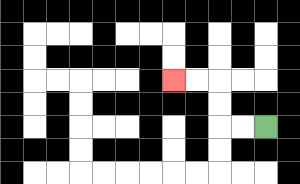{'start': '[11, 5]', 'end': '[7, 3]', 'path_directions': 'L,L,U,U,L,L', 'path_coordinates': '[[11, 5], [10, 5], [9, 5], [9, 4], [9, 3], [8, 3], [7, 3]]'}